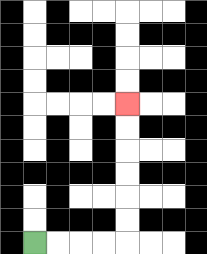{'start': '[1, 10]', 'end': '[5, 4]', 'path_directions': 'R,R,R,R,U,U,U,U,U,U', 'path_coordinates': '[[1, 10], [2, 10], [3, 10], [4, 10], [5, 10], [5, 9], [5, 8], [5, 7], [5, 6], [5, 5], [5, 4]]'}